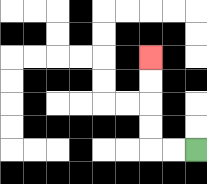{'start': '[8, 6]', 'end': '[6, 2]', 'path_directions': 'L,L,U,U,U,U', 'path_coordinates': '[[8, 6], [7, 6], [6, 6], [6, 5], [6, 4], [6, 3], [6, 2]]'}